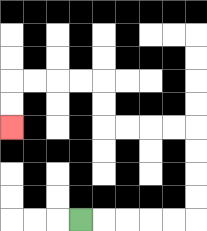{'start': '[3, 9]', 'end': '[0, 5]', 'path_directions': 'R,R,R,R,R,U,U,U,U,L,L,L,L,U,U,L,L,L,L,D,D', 'path_coordinates': '[[3, 9], [4, 9], [5, 9], [6, 9], [7, 9], [8, 9], [8, 8], [8, 7], [8, 6], [8, 5], [7, 5], [6, 5], [5, 5], [4, 5], [4, 4], [4, 3], [3, 3], [2, 3], [1, 3], [0, 3], [0, 4], [0, 5]]'}